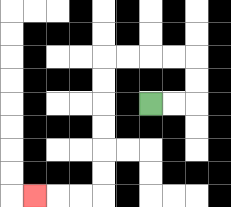{'start': '[6, 4]', 'end': '[1, 8]', 'path_directions': 'R,R,U,U,L,L,L,L,D,D,D,D,D,D,L,L,L', 'path_coordinates': '[[6, 4], [7, 4], [8, 4], [8, 3], [8, 2], [7, 2], [6, 2], [5, 2], [4, 2], [4, 3], [4, 4], [4, 5], [4, 6], [4, 7], [4, 8], [3, 8], [2, 8], [1, 8]]'}